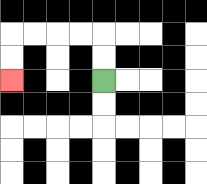{'start': '[4, 3]', 'end': '[0, 3]', 'path_directions': 'U,U,L,L,L,L,D,D', 'path_coordinates': '[[4, 3], [4, 2], [4, 1], [3, 1], [2, 1], [1, 1], [0, 1], [0, 2], [0, 3]]'}